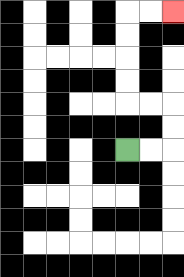{'start': '[5, 6]', 'end': '[7, 0]', 'path_directions': 'R,R,U,U,L,L,U,U,U,U,R,R', 'path_coordinates': '[[5, 6], [6, 6], [7, 6], [7, 5], [7, 4], [6, 4], [5, 4], [5, 3], [5, 2], [5, 1], [5, 0], [6, 0], [7, 0]]'}